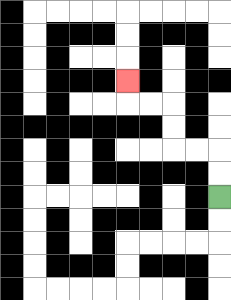{'start': '[9, 8]', 'end': '[5, 3]', 'path_directions': 'U,U,L,L,U,U,L,L,U', 'path_coordinates': '[[9, 8], [9, 7], [9, 6], [8, 6], [7, 6], [7, 5], [7, 4], [6, 4], [5, 4], [5, 3]]'}